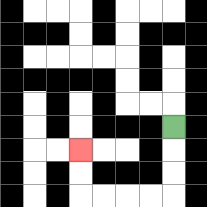{'start': '[7, 5]', 'end': '[3, 6]', 'path_directions': 'D,D,D,L,L,L,L,U,U', 'path_coordinates': '[[7, 5], [7, 6], [7, 7], [7, 8], [6, 8], [5, 8], [4, 8], [3, 8], [3, 7], [3, 6]]'}